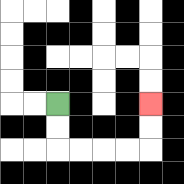{'start': '[2, 4]', 'end': '[6, 4]', 'path_directions': 'D,D,R,R,R,R,U,U', 'path_coordinates': '[[2, 4], [2, 5], [2, 6], [3, 6], [4, 6], [5, 6], [6, 6], [6, 5], [6, 4]]'}